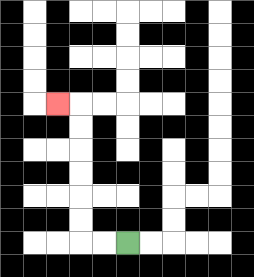{'start': '[5, 10]', 'end': '[2, 4]', 'path_directions': 'L,L,U,U,U,U,U,U,L', 'path_coordinates': '[[5, 10], [4, 10], [3, 10], [3, 9], [3, 8], [3, 7], [3, 6], [3, 5], [3, 4], [2, 4]]'}